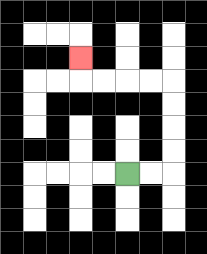{'start': '[5, 7]', 'end': '[3, 2]', 'path_directions': 'R,R,U,U,U,U,L,L,L,L,U', 'path_coordinates': '[[5, 7], [6, 7], [7, 7], [7, 6], [7, 5], [7, 4], [7, 3], [6, 3], [5, 3], [4, 3], [3, 3], [3, 2]]'}